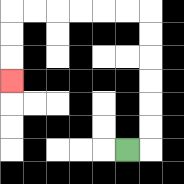{'start': '[5, 6]', 'end': '[0, 3]', 'path_directions': 'R,U,U,U,U,U,U,L,L,L,L,L,L,D,D,D', 'path_coordinates': '[[5, 6], [6, 6], [6, 5], [6, 4], [6, 3], [6, 2], [6, 1], [6, 0], [5, 0], [4, 0], [3, 0], [2, 0], [1, 0], [0, 0], [0, 1], [0, 2], [0, 3]]'}